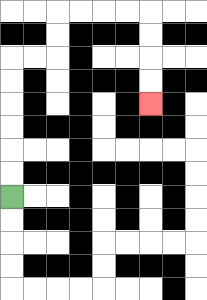{'start': '[0, 8]', 'end': '[6, 4]', 'path_directions': 'U,U,U,U,U,U,R,R,U,U,R,R,R,R,D,D,D,D', 'path_coordinates': '[[0, 8], [0, 7], [0, 6], [0, 5], [0, 4], [0, 3], [0, 2], [1, 2], [2, 2], [2, 1], [2, 0], [3, 0], [4, 0], [5, 0], [6, 0], [6, 1], [6, 2], [6, 3], [6, 4]]'}